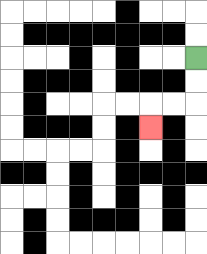{'start': '[8, 2]', 'end': '[6, 5]', 'path_directions': 'D,D,L,L,D', 'path_coordinates': '[[8, 2], [8, 3], [8, 4], [7, 4], [6, 4], [6, 5]]'}